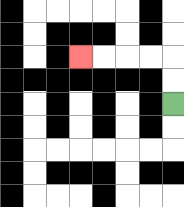{'start': '[7, 4]', 'end': '[3, 2]', 'path_directions': 'U,U,L,L,L,L', 'path_coordinates': '[[7, 4], [7, 3], [7, 2], [6, 2], [5, 2], [4, 2], [3, 2]]'}